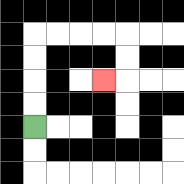{'start': '[1, 5]', 'end': '[4, 3]', 'path_directions': 'U,U,U,U,R,R,R,R,D,D,L', 'path_coordinates': '[[1, 5], [1, 4], [1, 3], [1, 2], [1, 1], [2, 1], [3, 1], [4, 1], [5, 1], [5, 2], [5, 3], [4, 3]]'}